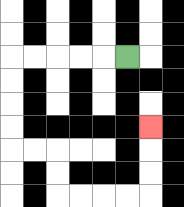{'start': '[5, 2]', 'end': '[6, 5]', 'path_directions': 'L,L,L,L,L,D,D,D,D,R,R,D,D,R,R,R,R,U,U,U', 'path_coordinates': '[[5, 2], [4, 2], [3, 2], [2, 2], [1, 2], [0, 2], [0, 3], [0, 4], [0, 5], [0, 6], [1, 6], [2, 6], [2, 7], [2, 8], [3, 8], [4, 8], [5, 8], [6, 8], [6, 7], [6, 6], [6, 5]]'}